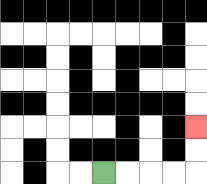{'start': '[4, 7]', 'end': '[8, 5]', 'path_directions': 'R,R,R,R,U,U', 'path_coordinates': '[[4, 7], [5, 7], [6, 7], [7, 7], [8, 7], [8, 6], [8, 5]]'}